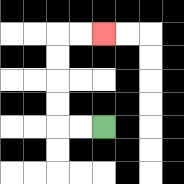{'start': '[4, 5]', 'end': '[4, 1]', 'path_directions': 'L,L,U,U,U,U,R,R', 'path_coordinates': '[[4, 5], [3, 5], [2, 5], [2, 4], [2, 3], [2, 2], [2, 1], [3, 1], [4, 1]]'}